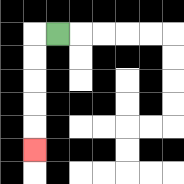{'start': '[2, 1]', 'end': '[1, 6]', 'path_directions': 'L,D,D,D,D,D', 'path_coordinates': '[[2, 1], [1, 1], [1, 2], [1, 3], [1, 4], [1, 5], [1, 6]]'}